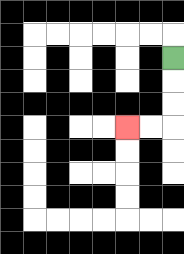{'start': '[7, 2]', 'end': '[5, 5]', 'path_directions': 'D,D,D,L,L', 'path_coordinates': '[[7, 2], [7, 3], [7, 4], [7, 5], [6, 5], [5, 5]]'}